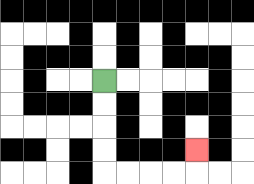{'start': '[4, 3]', 'end': '[8, 6]', 'path_directions': 'D,D,D,D,R,R,R,R,U', 'path_coordinates': '[[4, 3], [4, 4], [4, 5], [4, 6], [4, 7], [5, 7], [6, 7], [7, 7], [8, 7], [8, 6]]'}